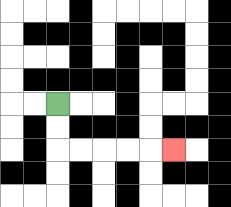{'start': '[2, 4]', 'end': '[7, 6]', 'path_directions': 'D,D,R,R,R,R,R', 'path_coordinates': '[[2, 4], [2, 5], [2, 6], [3, 6], [4, 6], [5, 6], [6, 6], [7, 6]]'}